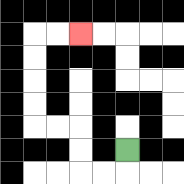{'start': '[5, 6]', 'end': '[3, 1]', 'path_directions': 'D,L,L,U,U,L,L,U,U,U,U,R,R', 'path_coordinates': '[[5, 6], [5, 7], [4, 7], [3, 7], [3, 6], [3, 5], [2, 5], [1, 5], [1, 4], [1, 3], [1, 2], [1, 1], [2, 1], [3, 1]]'}